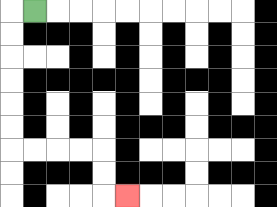{'start': '[1, 0]', 'end': '[5, 8]', 'path_directions': 'L,D,D,D,D,D,D,R,R,R,R,D,D,R', 'path_coordinates': '[[1, 0], [0, 0], [0, 1], [0, 2], [0, 3], [0, 4], [0, 5], [0, 6], [1, 6], [2, 6], [3, 6], [4, 6], [4, 7], [4, 8], [5, 8]]'}